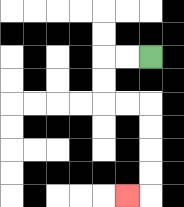{'start': '[6, 2]', 'end': '[5, 8]', 'path_directions': 'L,L,D,D,R,R,D,D,D,D,L', 'path_coordinates': '[[6, 2], [5, 2], [4, 2], [4, 3], [4, 4], [5, 4], [6, 4], [6, 5], [6, 6], [6, 7], [6, 8], [5, 8]]'}